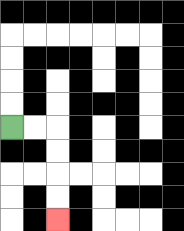{'start': '[0, 5]', 'end': '[2, 9]', 'path_directions': 'R,R,D,D,D,D', 'path_coordinates': '[[0, 5], [1, 5], [2, 5], [2, 6], [2, 7], [2, 8], [2, 9]]'}